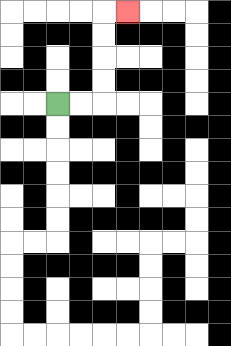{'start': '[2, 4]', 'end': '[5, 0]', 'path_directions': 'R,R,U,U,U,U,R', 'path_coordinates': '[[2, 4], [3, 4], [4, 4], [4, 3], [4, 2], [4, 1], [4, 0], [5, 0]]'}